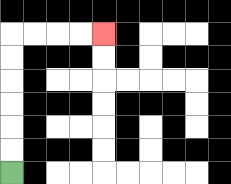{'start': '[0, 7]', 'end': '[4, 1]', 'path_directions': 'U,U,U,U,U,U,R,R,R,R', 'path_coordinates': '[[0, 7], [0, 6], [0, 5], [0, 4], [0, 3], [0, 2], [0, 1], [1, 1], [2, 1], [3, 1], [4, 1]]'}